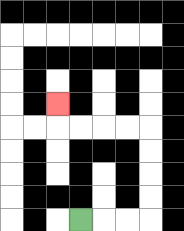{'start': '[3, 9]', 'end': '[2, 4]', 'path_directions': 'R,R,R,U,U,U,U,L,L,L,L,U', 'path_coordinates': '[[3, 9], [4, 9], [5, 9], [6, 9], [6, 8], [6, 7], [6, 6], [6, 5], [5, 5], [4, 5], [3, 5], [2, 5], [2, 4]]'}